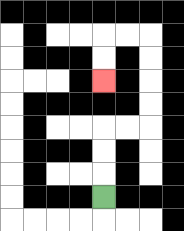{'start': '[4, 8]', 'end': '[4, 3]', 'path_directions': 'U,U,U,R,R,U,U,U,U,L,L,D,D', 'path_coordinates': '[[4, 8], [4, 7], [4, 6], [4, 5], [5, 5], [6, 5], [6, 4], [6, 3], [6, 2], [6, 1], [5, 1], [4, 1], [4, 2], [4, 3]]'}